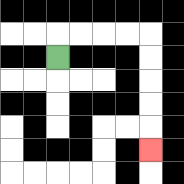{'start': '[2, 2]', 'end': '[6, 6]', 'path_directions': 'U,R,R,R,R,D,D,D,D,D', 'path_coordinates': '[[2, 2], [2, 1], [3, 1], [4, 1], [5, 1], [6, 1], [6, 2], [6, 3], [6, 4], [6, 5], [6, 6]]'}